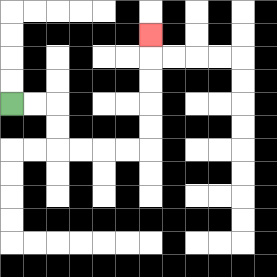{'start': '[0, 4]', 'end': '[6, 1]', 'path_directions': 'R,R,D,D,R,R,R,R,U,U,U,U,U', 'path_coordinates': '[[0, 4], [1, 4], [2, 4], [2, 5], [2, 6], [3, 6], [4, 6], [5, 6], [6, 6], [6, 5], [6, 4], [6, 3], [6, 2], [6, 1]]'}